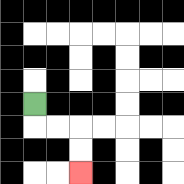{'start': '[1, 4]', 'end': '[3, 7]', 'path_directions': 'D,R,R,D,D', 'path_coordinates': '[[1, 4], [1, 5], [2, 5], [3, 5], [3, 6], [3, 7]]'}